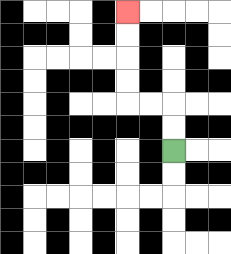{'start': '[7, 6]', 'end': '[5, 0]', 'path_directions': 'U,U,L,L,U,U,U,U', 'path_coordinates': '[[7, 6], [7, 5], [7, 4], [6, 4], [5, 4], [5, 3], [5, 2], [5, 1], [5, 0]]'}